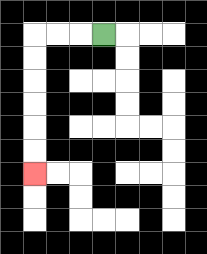{'start': '[4, 1]', 'end': '[1, 7]', 'path_directions': 'L,L,L,D,D,D,D,D,D', 'path_coordinates': '[[4, 1], [3, 1], [2, 1], [1, 1], [1, 2], [1, 3], [1, 4], [1, 5], [1, 6], [1, 7]]'}